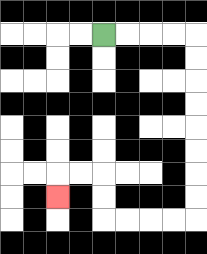{'start': '[4, 1]', 'end': '[2, 8]', 'path_directions': 'R,R,R,R,D,D,D,D,D,D,D,D,L,L,L,L,U,U,L,L,D', 'path_coordinates': '[[4, 1], [5, 1], [6, 1], [7, 1], [8, 1], [8, 2], [8, 3], [8, 4], [8, 5], [8, 6], [8, 7], [8, 8], [8, 9], [7, 9], [6, 9], [5, 9], [4, 9], [4, 8], [4, 7], [3, 7], [2, 7], [2, 8]]'}